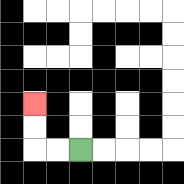{'start': '[3, 6]', 'end': '[1, 4]', 'path_directions': 'L,L,U,U', 'path_coordinates': '[[3, 6], [2, 6], [1, 6], [1, 5], [1, 4]]'}